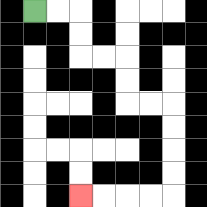{'start': '[1, 0]', 'end': '[3, 8]', 'path_directions': 'R,R,D,D,R,R,D,D,R,R,D,D,D,D,L,L,L,L', 'path_coordinates': '[[1, 0], [2, 0], [3, 0], [3, 1], [3, 2], [4, 2], [5, 2], [5, 3], [5, 4], [6, 4], [7, 4], [7, 5], [7, 6], [7, 7], [7, 8], [6, 8], [5, 8], [4, 8], [3, 8]]'}